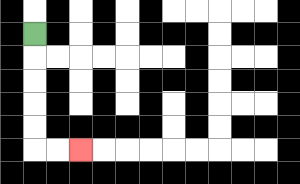{'start': '[1, 1]', 'end': '[3, 6]', 'path_directions': 'D,D,D,D,D,R,R', 'path_coordinates': '[[1, 1], [1, 2], [1, 3], [1, 4], [1, 5], [1, 6], [2, 6], [3, 6]]'}